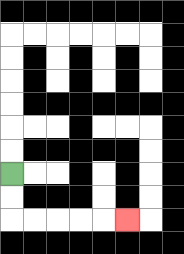{'start': '[0, 7]', 'end': '[5, 9]', 'path_directions': 'D,D,R,R,R,R,R', 'path_coordinates': '[[0, 7], [0, 8], [0, 9], [1, 9], [2, 9], [3, 9], [4, 9], [5, 9]]'}